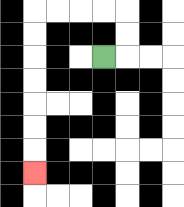{'start': '[4, 2]', 'end': '[1, 7]', 'path_directions': 'R,U,U,L,L,L,L,D,D,D,D,D,D,D', 'path_coordinates': '[[4, 2], [5, 2], [5, 1], [5, 0], [4, 0], [3, 0], [2, 0], [1, 0], [1, 1], [1, 2], [1, 3], [1, 4], [1, 5], [1, 6], [1, 7]]'}